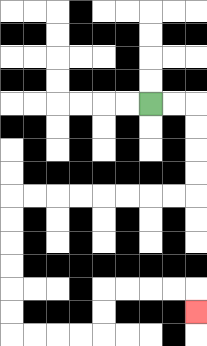{'start': '[6, 4]', 'end': '[8, 13]', 'path_directions': 'R,R,D,D,D,D,L,L,L,L,L,L,L,L,D,D,D,D,D,D,R,R,R,R,U,U,R,R,R,R,D', 'path_coordinates': '[[6, 4], [7, 4], [8, 4], [8, 5], [8, 6], [8, 7], [8, 8], [7, 8], [6, 8], [5, 8], [4, 8], [3, 8], [2, 8], [1, 8], [0, 8], [0, 9], [0, 10], [0, 11], [0, 12], [0, 13], [0, 14], [1, 14], [2, 14], [3, 14], [4, 14], [4, 13], [4, 12], [5, 12], [6, 12], [7, 12], [8, 12], [8, 13]]'}